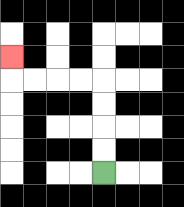{'start': '[4, 7]', 'end': '[0, 2]', 'path_directions': 'U,U,U,U,L,L,L,L,U', 'path_coordinates': '[[4, 7], [4, 6], [4, 5], [4, 4], [4, 3], [3, 3], [2, 3], [1, 3], [0, 3], [0, 2]]'}